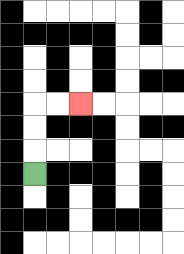{'start': '[1, 7]', 'end': '[3, 4]', 'path_directions': 'U,U,U,R,R', 'path_coordinates': '[[1, 7], [1, 6], [1, 5], [1, 4], [2, 4], [3, 4]]'}